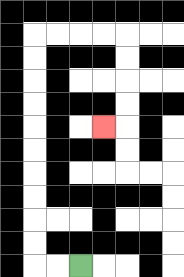{'start': '[3, 11]', 'end': '[4, 5]', 'path_directions': 'L,L,U,U,U,U,U,U,U,U,U,U,R,R,R,R,D,D,D,D,L', 'path_coordinates': '[[3, 11], [2, 11], [1, 11], [1, 10], [1, 9], [1, 8], [1, 7], [1, 6], [1, 5], [1, 4], [1, 3], [1, 2], [1, 1], [2, 1], [3, 1], [4, 1], [5, 1], [5, 2], [5, 3], [5, 4], [5, 5], [4, 5]]'}